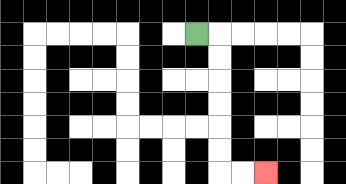{'start': '[8, 1]', 'end': '[11, 7]', 'path_directions': 'R,D,D,D,D,D,D,R,R', 'path_coordinates': '[[8, 1], [9, 1], [9, 2], [9, 3], [9, 4], [9, 5], [9, 6], [9, 7], [10, 7], [11, 7]]'}